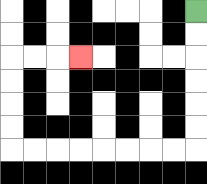{'start': '[8, 0]', 'end': '[3, 2]', 'path_directions': 'D,D,D,D,D,D,L,L,L,L,L,L,L,L,U,U,U,U,R,R,R', 'path_coordinates': '[[8, 0], [8, 1], [8, 2], [8, 3], [8, 4], [8, 5], [8, 6], [7, 6], [6, 6], [5, 6], [4, 6], [3, 6], [2, 6], [1, 6], [0, 6], [0, 5], [0, 4], [0, 3], [0, 2], [1, 2], [2, 2], [3, 2]]'}